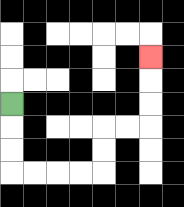{'start': '[0, 4]', 'end': '[6, 2]', 'path_directions': 'D,D,D,R,R,R,R,U,U,R,R,U,U,U', 'path_coordinates': '[[0, 4], [0, 5], [0, 6], [0, 7], [1, 7], [2, 7], [3, 7], [4, 7], [4, 6], [4, 5], [5, 5], [6, 5], [6, 4], [6, 3], [6, 2]]'}